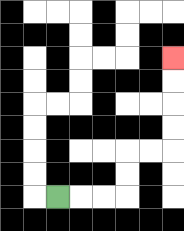{'start': '[2, 8]', 'end': '[7, 2]', 'path_directions': 'R,R,R,U,U,R,R,U,U,U,U', 'path_coordinates': '[[2, 8], [3, 8], [4, 8], [5, 8], [5, 7], [5, 6], [6, 6], [7, 6], [7, 5], [7, 4], [7, 3], [7, 2]]'}